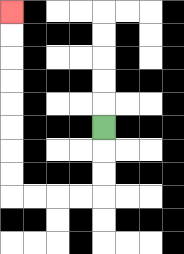{'start': '[4, 5]', 'end': '[0, 0]', 'path_directions': 'D,D,D,L,L,L,L,U,U,U,U,U,U,U,U', 'path_coordinates': '[[4, 5], [4, 6], [4, 7], [4, 8], [3, 8], [2, 8], [1, 8], [0, 8], [0, 7], [0, 6], [0, 5], [0, 4], [0, 3], [0, 2], [0, 1], [0, 0]]'}